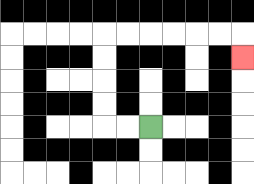{'start': '[6, 5]', 'end': '[10, 2]', 'path_directions': 'L,L,U,U,U,U,R,R,R,R,R,R,D', 'path_coordinates': '[[6, 5], [5, 5], [4, 5], [4, 4], [4, 3], [4, 2], [4, 1], [5, 1], [6, 1], [7, 1], [8, 1], [9, 1], [10, 1], [10, 2]]'}